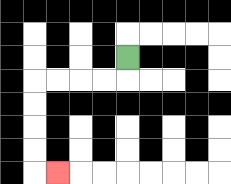{'start': '[5, 2]', 'end': '[2, 7]', 'path_directions': 'D,L,L,L,L,D,D,D,D,R', 'path_coordinates': '[[5, 2], [5, 3], [4, 3], [3, 3], [2, 3], [1, 3], [1, 4], [1, 5], [1, 6], [1, 7], [2, 7]]'}